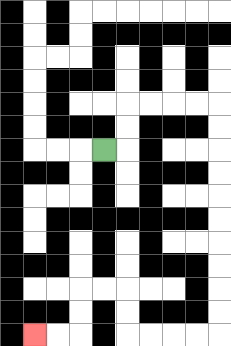{'start': '[4, 6]', 'end': '[1, 14]', 'path_directions': 'R,U,U,R,R,R,R,D,D,D,D,D,D,D,D,D,D,L,L,L,L,U,U,L,L,D,D,L,L', 'path_coordinates': '[[4, 6], [5, 6], [5, 5], [5, 4], [6, 4], [7, 4], [8, 4], [9, 4], [9, 5], [9, 6], [9, 7], [9, 8], [9, 9], [9, 10], [9, 11], [9, 12], [9, 13], [9, 14], [8, 14], [7, 14], [6, 14], [5, 14], [5, 13], [5, 12], [4, 12], [3, 12], [3, 13], [3, 14], [2, 14], [1, 14]]'}